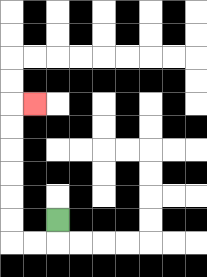{'start': '[2, 9]', 'end': '[1, 4]', 'path_directions': 'D,L,L,U,U,U,U,U,U,R', 'path_coordinates': '[[2, 9], [2, 10], [1, 10], [0, 10], [0, 9], [0, 8], [0, 7], [0, 6], [0, 5], [0, 4], [1, 4]]'}